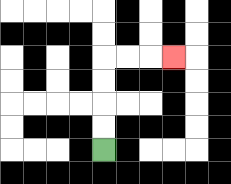{'start': '[4, 6]', 'end': '[7, 2]', 'path_directions': 'U,U,U,U,R,R,R', 'path_coordinates': '[[4, 6], [4, 5], [4, 4], [4, 3], [4, 2], [5, 2], [6, 2], [7, 2]]'}